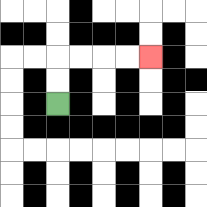{'start': '[2, 4]', 'end': '[6, 2]', 'path_directions': 'U,U,R,R,R,R', 'path_coordinates': '[[2, 4], [2, 3], [2, 2], [3, 2], [4, 2], [5, 2], [6, 2]]'}